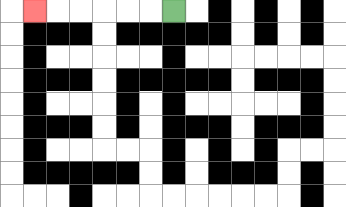{'start': '[7, 0]', 'end': '[1, 0]', 'path_directions': 'L,L,L,L,L,L', 'path_coordinates': '[[7, 0], [6, 0], [5, 0], [4, 0], [3, 0], [2, 0], [1, 0]]'}